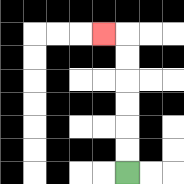{'start': '[5, 7]', 'end': '[4, 1]', 'path_directions': 'U,U,U,U,U,U,L', 'path_coordinates': '[[5, 7], [5, 6], [5, 5], [5, 4], [5, 3], [5, 2], [5, 1], [4, 1]]'}